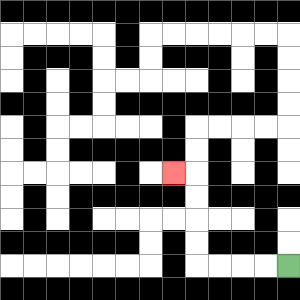{'start': '[12, 11]', 'end': '[7, 7]', 'path_directions': 'L,L,L,L,U,U,U,U,L', 'path_coordinates': '[[12, 11], [11, 11], [10, 11], [9, 11], [8, 11], [8, 10], [8, 9], [8, 8], [8, 7], [7, 7]]'}